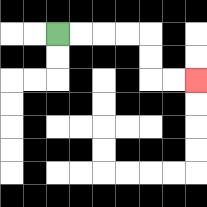{'start': '[2, 1]', 'end': '[8, 3]', 'path_directions': 'R,R,R,R,D,D,R,R', 'path_coordinates': '[[2, 1], [3, 1], [4, 1], [5, 1], [6, 1], [6, 2], [6, 3], [7, 3], [8, 3]]'}